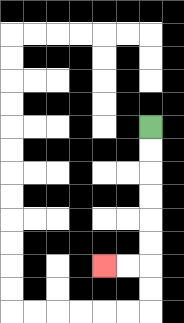{'start': '[6, 5]', 'end': '[4, 11]', 'path_directions': 'D,D,D,D,D,D,L,L', 'path_coordinates': '[[6, 5], [6, 6], [6, 7], [6, 8], [6, 9], [6, 10], [6, 11], [5, 11], [4, 11]]'}